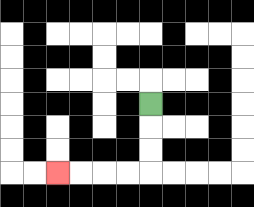{'start': '[6, 4]', 'end': '[2, 7]', 'path_directions': 'D,D,D,L,L,L,L', 'path_coordinates': '[[6, 4], [6, 5], [6, 6], [6, 7], [5, 7], [4, 7], [3, 7], [2, 7]]'}